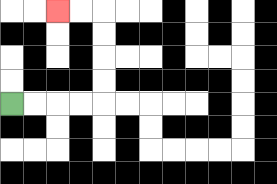{'start': '[0, 4]', 'end': '[2, 0]', 'path_directions': 'R,R,R,R,U,U,U,U,L,L', 'path_coordinates': '[[0, 4], [1, 4], [2, 4], [3, 4], [4, 4], [4, 3], [4, 2], [4, 1], [4, 0], [3, 0], [2, 0]]'}